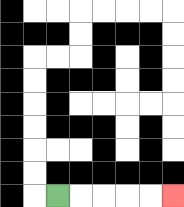{'start': '[2, 8]', 'end': '[7, 8]', 'path_directions': 'R,R,R,R,R', 'path_coordinates': '[[2, 8], [3, 8], [4, 8], [5, 8], [6, 8], [7, 8]]'}